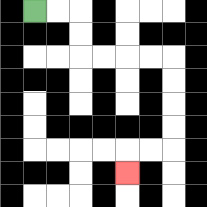{'start': '[1, 0]', 'end': '[5, 7]', 'path_directions': 'R,R,D,D,R,R,R,R,D,D,D,D,L,L,D', 'path_coordinates': '[[1, 0], [2, 0], [3, 0], [3, 1], [3, 2], [4, 2], [5, 2], [6, 2], [7, 2], [7, 3], [7, 4], [7, 5], [7, 6], [6, 6], [5, 6], [5, 7]]'}